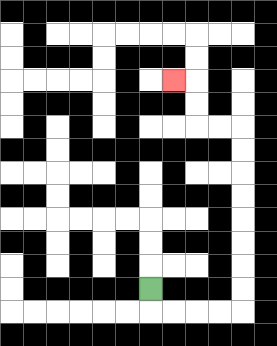{'start': '[6, 12]', 'end': '[7, 3]', 'path_directions': 'D,R,R,R,R,U,U,U,U,U,U,U,U,L,L,U,U,L', 'path_coordinates': '[[6, 12], [6, 13], [7, 13], [8, 13], [9, 13], [10, 13], [10, 12], [10, 11], [10, 10], [10, 9], [10, 8], [10, 7], [10, 6], [10, 5], [9, 5], [8, 5], [8, 4], [8, 3], [7, 3]]'}